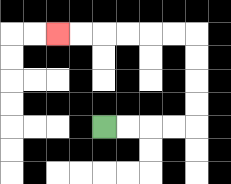{'start': '[4, 5]', 'end': '[2, 1]', 'path_directions': 'R,R,R,R,U,U,U,U,L,L,L,L,L,L', 'path_coordinates': '[[4, 5], [5, 5], [6, 5], [7, 5], [8, 5], [8, 4], [8, 3], [8, 2], [8, 1], [7, 1], [6, 1], [5, 1], [4, 1], [3, 1], [2, 1]]'}